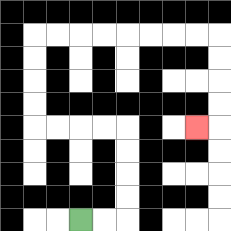{'start': '[3, 9]', 'end': '[8, 5]', 'path_directions': 'R,R,U,U,U,U,L,L,L,L,U,U,U,U,R,R,R,R,R,R,R,R,D,D,D,D,L', 'path_coordinates': '[[3, 9], [4, 9], [5, 9], [5, 8], [5, 7], [5, 6], [5, 5], [4, 5], [3, 5], [2, 5], [1, 5], [1, 4], [1, 3], [1, 2], [1, 1], [2, 1], [3, 1], [4, 1], [5, 1], [6, 1], [7, 1], [8, 1], [9, 1], [9, 2], [9, 3], [9, 4], [9, 5], [8, 5]]'}